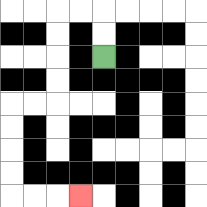{'start': '[4, 2]', 'end': '[3, 8]', 'path_directions': 'U,U,L,L,D,D,D,D,L,L,D,D,D,D,R,R,R', 'path_coordinates': '[[4, 2], [4, 1], [4, 0], [3, 0], [2, 0], [2, 1], [2, 2], [2, 3], [2, 4], [1, 4], [0, 4], [0, 5], [0, 6], [0, 7], [0, 8], [1, 8], [2, 8], [3, 8]]'}